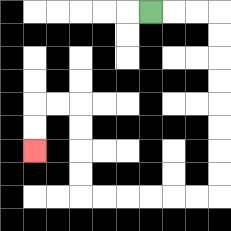{'start': '[6, 0]', 'end': '[1, 6]', 'path_directions': 'R,R,R,D,D,D,D,D,D,D,D,L,L,L,L,L,L,U,U,U,U,L,L,D,D', 'path_coordinates': '[[6, 0], [7, 0], [8, 0], [9, 0], [9, 1], [9, 2], [9, 3], [9, 4], [9, 5], [9, 6], [9, 7], [9, 8], [8, 8], [7, 8], [6, 8], [5, 8], [4, 8], [3, 8], [3, 7], [3, 6], [3, 5], [3, 4], [2, 4], [1, 4], [1, 5], [1, 6]]'}